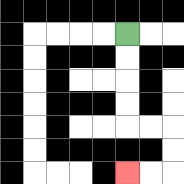{'start': '[5, 1]', 'end': '[5, 7]', 'path_directions': 'D,D,D,D,R,R,D,D,L,L', 'path_coordinates': '[[5, 1], [5, 2], [5, 3], [5, 4], [5, 5], [6, 5], [7, 5], [7, 6], [7, 7], [6, 7], [5, 7]]'}